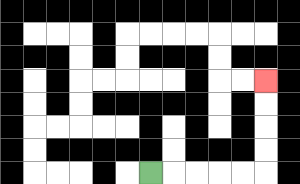{'start': '[6, 7]', 'end': '[11, 3]', 'path_directions': 'R,R,R,R,R,U,U,U,U', 'path_coordinates': '[[6, 7], [7, 7], [8, 7], [9, 7], [10, 7], [11, 7], [11, 6], [11, 5], [11, 4], [11, 3]]'}